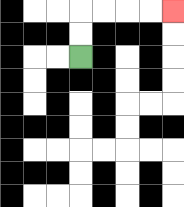{'start': '[3, 2]', 'end': '[7, 0]', 'path_directions': 'U,U,R,R,R,R', 'path_coordinates': '[[3, 2], [3, 1], [3, 0], [4, 0], [5, 0], [6, 0], [7, 0]]'}